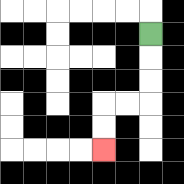{'start': '[6, 1]', 'end': '[4, 6]', 'path_directions': 'D,D,D,L,L,D,D', 'path_coordinates': '[[6, 1], [6, 2], [6, 3], [6, 4], [5, 4], [4, 4], [4, 5], [4, 6]]'}